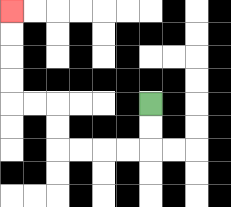{'start': '[6, 4]', 'end': '[0, 0]', 'path_directions': 'D,D,L,L,L,L,U,U,L,L,U,U,U,U', 'path_coordinates': '[[6, 4], [6, 5], [6, 6], [5, 6], [4, 6], [3, 6], [2, 6], [2, 5], [2, 4], [1, 4], [0, 4], [0, 3], [0, 2], [0, 1], [0, 0]]'}